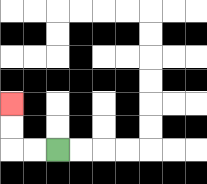{'start': '[2, 6]', 'end': '[0, 4]', 'path_directions': 'L,L,U,U', 'path_coordinates': '[[2, 6], [1, 6], [0, 6], [0, 5], [0, 4]]'}